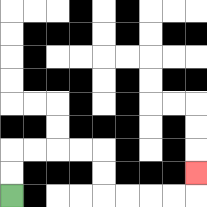{'start': '[0, 8]', 'end': '[8, 7]', 'path_directions': 'U,U,R,R,R,R,D,D,R,R,R,R,U', 'path_coordinates': '[[0, 8], [0, 7], [0, 6], [1, 6], [2, 6], [3, 6], [4, 6], [4, 7], [4, 8], [5, 8], [6, 8], [7, 8], [8, 8], [8, 7]]'}